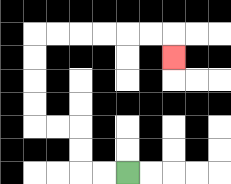{'start': '[5, 7]', 'end': '[7, 2]', 'path_directions': 'L,L,U,U,L,L,U,U,U,U,R,R,R,R,R,R,D', 'path_coordinates': '[[5, 7], [4, 7], [3, 7], [3, 6], [3, 5], [2, 5], [1, 5], [1, 4], [1, 3], [1, 2], [1, 1], [2, 1], [3, 1], [4, 1], [5, 1], [6, 1], [7, 1], [7, 2]]'}